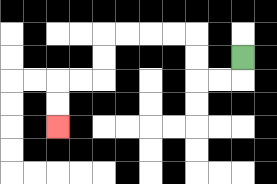{'start': '[10, 2]', 'end': '[2, 5]', 'path_directions': 'D,L,L,U,U,L,L,L,L,D,D,L,L,D,D', 'path_coordinates': '[[10, 2], [10, 3], [9, 3], [8, 3], [8, 2], [8, 1], [7, 1], [6, 1], [5, 1], [4, 1], [4, 2], [4, 3], [3, 3], [2, 3], [2, 4], [2, 5]]'}